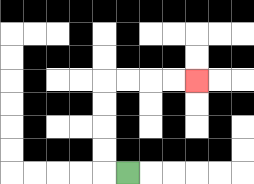{'start': '[5, 7]', 'end': '[8, 3]', 'path_directions': 'L,U,U,U,U,R,R,R,R', 'path_coordinates': '[[5, 7], [4, 7], [4, 6], [4, 5], [4, 4], [4, 3], [5, 3], [6, 3], [7, 3], [8, 3]]'}